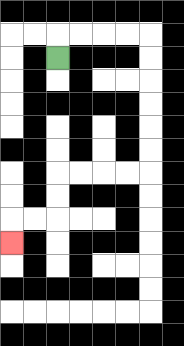{'start': '[2, 2]', 'end': '[0, 10]', 'path_directions': 'U,R,R,R,R,D,D,D,D,D,D,L,L,L,L,D,D,L,L,D', 'path_coordinates': '[[2, 2], [2, 1], [3, 1], [4, 1], [5, 1], [6, 1], [6, 2], [6, 3], [6, 4], [6, 5], [6, 6], [6, 7], [5, 7], [4, 7], [3, 7], [2, 7], [2, 8], [2, 9], [1, 9], [0, 9], [0, 10]]'}